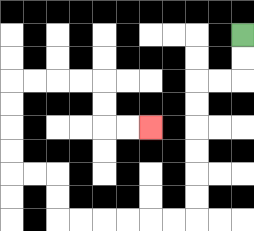{'start': '[10, 1]', 'end': '[6, 5]', 'path_directions': 'D,D,L,L,D,D,D,D,D,D,L,L,L,L,L,L,U,U,L,L,U,U,U,U,R,R,R,R,D,D,R,R', 'path_coordinates': '[[10, 1], [10, 2], [10, 3], [9, 3], [8, 3], [8, 4], [8, 5], [8, 6], [8, 7], [8, 8], [8, 9], [7, 9], [6, 9], [5, 9], [4, 9], [3, 9], [2, 9], [2, 8], [2, 7], [1, 7], [0, 7], [0, 6], [0, 5], [0, 4], [0, 3], [1, 3], [2, 3], [3, 3], [4, 3], [4, 4], [4, 5], [5, 5], [6, 5]]'}